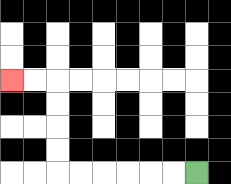{'start': '[8, 7]', 'end': '[0, 3]', 'path_directions': 'L,L,L,L,L,L,U,U,U,U,L,L', 'path_coordinates': '[[8, 7], [7, 7], [6, 7], [5, 7], [4, 7], [3, 7], [2, 7], [2, 6], [2, 5], [2, 4], [2, 3], [1, 3], [0, 3]]'}